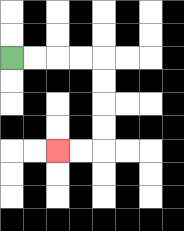{'start': '[0, 2]', 'end': '[2, 6]', 'path_directions': 'R,R,R,R,D,D,D,D,L,L', 'path_coordinates': '[[0, 2], [1, 2], [2, 2], [3, 2], [4, 2], [4, 3], [4, 4], [4, 5], [4, 6], [3, 6], [2, 6]]'}